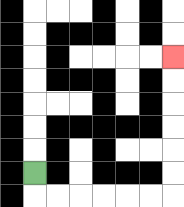{'start': '[1, 7]', 'end': '[7, 2]', 'path_directions': 'D,R,R,R,R,R,R,U,U,U,U,U,U', 'path_coordinates': '[[1, 7], [1, 8], [2, 8], [3, 8], [4, 8], [5, 8], [6, 8], [7, 8], [7, 7], [7, 6], [7, 5], [7, 4], [7, 3], [7, 2]]'}